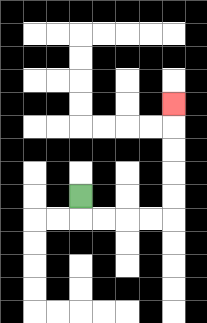{'start': '[3, 8]', 'end': '[7, 4]', 'path_directions': 'D,R,R,R,R,U,U,U,U,U', 'path_coordinates': '[[3, 8], [3, 9], [4, 9], [5, 9], [6, 9], [7, 9], [7, 8], [7, 7], [7, 6], [7, 5], [7, 4]]'}